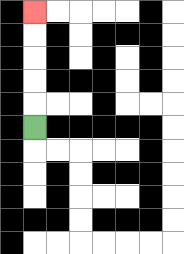{'start': '[1, 5]', 'end': '[1, 0]', 'path_directions': 'U,U,U,U,U', 'path_coordinates': '[[1, 5], [1, 4], [1, 3], [1, 2], [1, 1], [1, 0]]'}